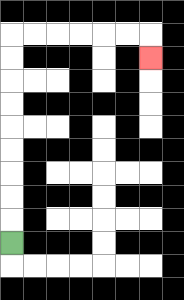{'start': '[0, 10]', 'end': '[6, 2]', 'path_directions': 'U,U,U,U,U,U,U,U,U,R,R,R,R,R,R,D', 'path_coordinates': '[[0, 10], [0, 9], [0, 8], [0, 7], [0, 6], [0, 5], [0, 4], [0, 3], [0, 2], [0, 1], [1, 1], [2, 1], [3, 1], [4, 1], [5, 1], [6, 1], [6, 2]]'}